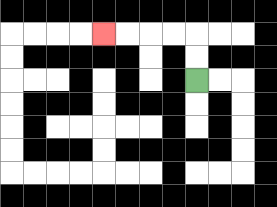{'start': '[8, 3]', 'end': '[4, 1]', 'path_directions': 'U,U,L,L,L,L', 'path_coordinates': '[[8, 3], [8, 2], [8, 1], [7, 1], [6, 1], [5, 1], [4, 1]]'}